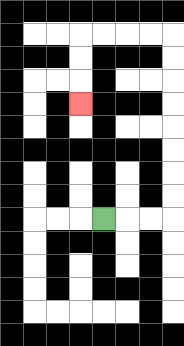{'start': '[4, 9]', 'end': '[3, 4]', 'path_directions': 'R,R,R,U,U,U,U,U,U,U,U,L,L,L,L,D,D,D', 'path_coordinates': '[[4, 9], [5, 9], [6, 9], [7, 9], [7, 8], [7, 7], [7, 6], [7, 5], [7, 4], [7, 3], [7, 2], [7, 1], [6, 1], [5, 1], [4, 1], [3, 1], [3, 2], [3, 3], [3, 4]]'}